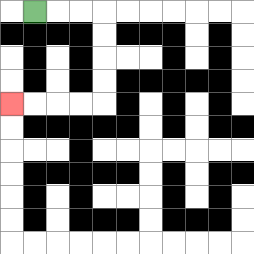{'start': '[1, 0]', 'end': '[0, 4]', 'path_directions': 'R,R,R,D,D,D,D,L,L,L,L', 'path_coordinates': '[[1, 0], [2, 0], [3, 0], [4, 0], [4, 1], [4, 2], [4, 3], [4, 4], [3, 4], [2, 4], [1, 4], [0, 4]]'}